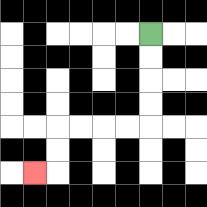{'start': '[6, 1]', 'end': '[1, 7]', 'path_directions': 'D,D,D,D,L,L,L,L,D,D,L', 'path_coordinates': '[[6, 1], [6, 2], [6, 3], [6, 4], [6, 5], [5, 5], [4, 5], [3, 5], [2, 5], [2, 6], [2, 7], [1, 7]]'}